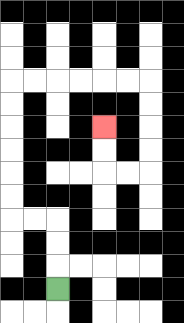{'start': '[2, 12]', 'end': '[4, 5]', 'path_directions': 'U,U,U,L,L,U,U,U,U,U,U,R,R,R,R,R,R,D,D,D,D,L,L,U,U', 'path_coordinates': '[[2, 12], [2, 11], [2, 10], [2, 9], [1, 9], [0, 9], [0, 8], [0, 7], [0, 6], [0, 5], [0, 4], [0, 3], [1, 3], [2, 3], [3, 3], [4, 3], [5, 3], [6, 3], [6, 4], [6, 5], [6, 6], [6, 7], [5, 7], [4, 7], [4, 6], [4, 5]]'}